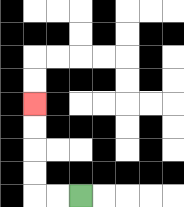{'start': '[3, 8]', 'end': '[1, 4]', 'path_directions': 'L,L,U,U,U,U', 'path_coordinates': '[[3, 8], [2, 8], [1, 8], [1, 7], [1, 6], [1, 5], [1, 4]]'}